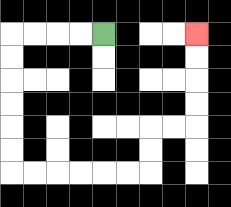{'start': '[4, 1]', 'end': '[8, 1]', 'path_directions': 'L,L,L,L,D,D,D,D,D,D,R,R,R,R,R,R,U,U,R,R,U,U,U,U', 'path_coordinates': '[[4, 1], [3, 1], [2, 1], [1, 1], [0, 1], [0, 2], [0, 3], [0, 4], [0, 5], [0, 6], [0, 7], [1, 7], [2, 7], [3, 7], [4, 7], [5, 7], [6, 7], [6, 6], [6, 5], [7, 5], [8, 5], [8, 4], [8, 3], [8, 2], [8, 1]]'}